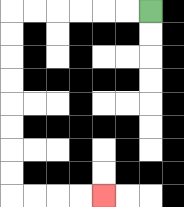{'start': '[6, 0]', 'end': '[4, 8]', 'path_directions': 'L,L,L,L,L,L,D,D,D,D,D,D,D,D,R,R,R,R', 'path_coordinates': '[[6, 0], [5, 0], [4, 0], [3, 0], [2, 0], [1, 0], [0, 0], [0, 1], [0, 2], [0, 3], [0, 4], [0, 5], [0, 6], [0, 7], [0, 8], [1, 8], [2, 8], [3, 8], [4, 8]]'}